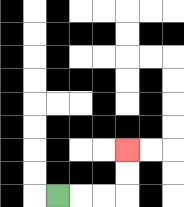{'start': '[2, 8]', 'end': '[5, 6]', 'path_directions': 'R,R,R,U,U', 'path_coordinates': '[[2, 8], [3, 8], [4, 8], [5, 8], [5, 7], [5, 6]]'}